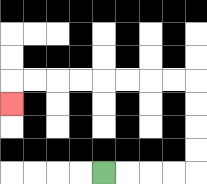{'start': '[4, 7]', 'end': '[0, 4]', 'path_directions': 'R,R,R,R,U,U,U,U,L,L,L,L,L,L,L,L,D', 'path_coordinates': '[[4, 7], [5, 7], [6, 7], [7, 7], [8, 7], [8, 6], [8, 5], [8, 4], [8, 3], [7, 3], [6, 3], [5, 3], [4, 3], [3, 3], [2, 3], [1, 3], [0, 3], [0, 4]]'}